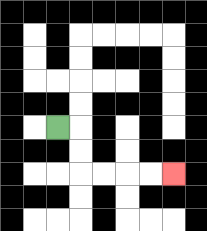{'start': '[2, 5]', 'end': '[7, 7]', 'path_directions': 'R,D,D,R,R,R,R', 'path_coordinates': '[[2, 5], [3, 5], [3, 6], [3, 7], [4, 7], [5, 7], [6, 7], [7, 7]]'}